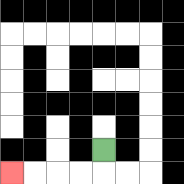{'start': '[4, 6]', 'end': '[0, 7]', 'path_directions': 'D,L,L,L,L', 'path_coordinates': '[[4, 6], [4, 7], [3, 7], [2, 7], [1, 7], [0, 7]]'}